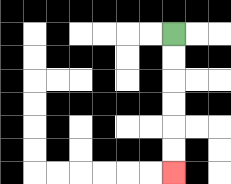{'start': '[7, 1]', 'end': '[7, 7]', 'path_directions': 'D,D,D,D,D,D', 'path_coordinates': '[[7, 1], [7, 2], [7, 3], [7, 4], [7, 5], [7, 6], [7, 7]]'}